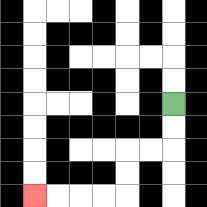{'start': '[7, 4]', 'end': '[1, 8]', 'path_directions': 'D,D,L,L,D,D,L,L,L,L', 'path_coordinates': '[[7, 4], [7, 5], [7, 6], [6, 6], [5, 6], [5, 7], [5, 8], [4, 8], [3, 8], [2, 8], [1, 8]]'}